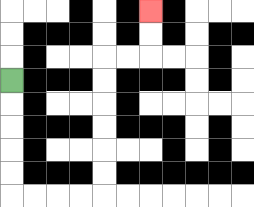{'start': '[0, 3]', 'end': '[6, 0]', 'path_directions': 'D,D,D,D,D,R,R,R,R,U,U,U,U,U,U,R,R,U,U', 'path_coordinates': '[[0, 3], [0, 4], [0, 5], [0, 6], [0, 7], [0, 8], [1, 8], [2, 8], [3, 8], [4, 8], [4, 7], [4, 6], [4, 5], [4, 4], [4, 3], [4, 2], [5, 2], [6, 2], [6, 1], [6, 0]]'}